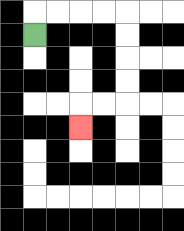{'start': '[1, 1]', 'end': '[3, 5]', 'path_directions': 'U,R,R,R,R,D,D,D,D,L,L,D', 'path_coordinates': '[[1, 1], [1, 0], [2, 0], [3, 0], [4, 0], [5, 0], [5, 1], [5, 2], [5, 3], [5, 4], [4, 4], [3, 4], [3, 5]]'}